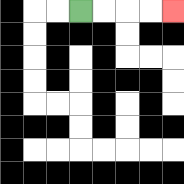{'start': '[3, 0]', 'end': '[7, 0]', 'path_directions': 'R,R,R,R', 'path_coordinates': '[[3, 0], [4, 0], [5, 0], [6, 0], [7, 0]]'}